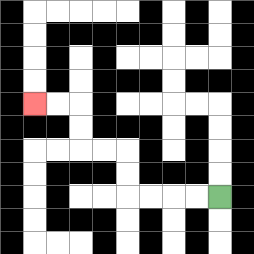{'start': '[9, 8]', 'end': '[1, 4]', 'path_directions': 'L,L,L,L,U,U,L,L,U,U,L,L', 'path_coordinates': '[[9, 8], [8, 8], [7, 8], [6, 8], [5, 8], [5, 7], [5, 6], [4, 6], [3, 6], [3, 5], [3, 4], [2, 4], [1, 4]]'}